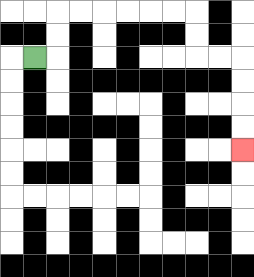{'start': '[1, 2]', 'end': '[10, 6]', 'path_directions': 'R,U,U,R,R,R,R,R,R,D,D,R,R,D,D,D,D', 'path_coordinates': '[[1, 2], [2, 2], [2, 1], [2, 0], [3, 0], [4, 0], [5, 0], [6, 0], [7, 0], [8, 0], [8, 1], [8, 2], [9, 2], [10, 2], [10, 3], [10, 4], [10, 5], [10, 6]]'}